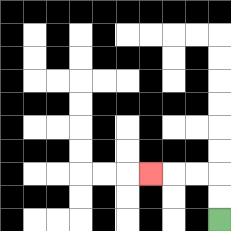{'start': '[9, 9]', 'end': '[6, 7]', 'path_directions': 'U,U,L,L,L', 'path_coordinates': '[[9, 9], [9, 8], [9, 7], [8, 7], [7, 7], [6, 7]]'}